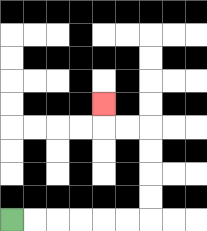{'start': '[0, 9]', 'end': '[4, 4]', 'path_directions': 'R,R,R,R,R,R,U,U,U,U,L,L,U', 'path_coordinates': '[[0, 9], [1, 9], [2, 9], [3, 9], [4, 9], [5, 9], [6, 9], [6, 8], [6, 7], [6, 6], [6, 5], [5, 5], [4, 5], [4, 4]]'}